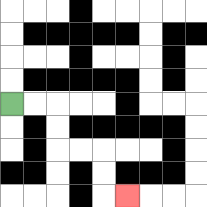{'start': '[0, 4]', 'end': '[5, 8]', 'path_directions': 'R,R,D,D,R,R,D,D,R', 'path_coordinates': '[[0, 4], [1, 4], [2, 4], [2, 5], [2, 6], [3, 6], [4, 6], [4, 7], [4, 8], [5, 8]]'}